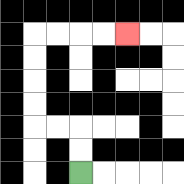{'start': '[3, 7]', 'end': '[5, 1]', 'path_directions': 'U,U,L,L,U,U,U,U,R,R,R,R', 'path_coordinates': '[[3, 7], [3, 6], [3, 5], [2, 5], [1, 5], [1, 4], [1, 3], [1, 2], [1, 1], [2, 1], [3, 1], [4, 1], [5, 1]]'}